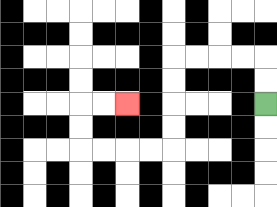{'start': '[11, 4]', 'end': '[5, 4]', 'path_directions': 'U,U,L,L,L,L,D,D,D,D,L,L,L,L,U,U,R,R', 'path_coordinates': '[[11, 4], [11, 3], [11, 2], [10, 2], [9, 2], [8, 2], [7, 2], [7, 3], [7, 4], [7, 5], [7, 6], [6, 6], [5, 6], [4, 6], [3, 6], [3, 5], [3, 4], [4, 4], [5, 4]]'}